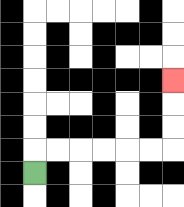{'start': '[1, 7]', 'end': '[7, 3]', 'path_directions': 'U,R,R,R,R,R,R,U,U,U', 'path_coordinates': '[[1, 7], [1, 6], [2, 6], [3, 6], [4, 6], [5, 6], [6, 6], [7, 6], [7, 5], [7, 4], [7, 3]]'}